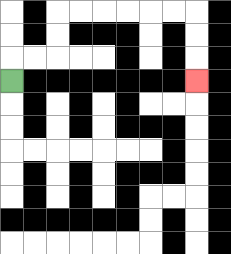{'start': '[0, 3]', 'end': '[8, 3]', 'path_directions': 'U,R,R,U,U,R,R,R,R,R,R,D,D,D', 'path_coordinates': '[[0, 3], [0, 2], [1, 2], [2, 2], [2, 1], [2, 0], [3, 0], [4, 0], [5, 0], [6, 0], [7, 0], [8, 0], [8, 1], [8, 2], [8, 3]]'}